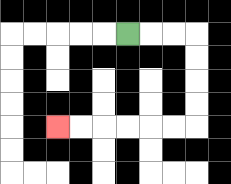{'start': '[5, 1]', 'end': '[2, 5]', 'path_directions': 'R,R,R,D,D,D,D,L,L,L,L,L,L', 'path_coordinates': '[[5, 1], [6, 1], [7, 1], [8, 1], [8, 2], [8, 3], [8, 4], [8, 5], [7, 5], [6, 5], [5, 5], [4, 5], [3, 5], [2, 5]]'}